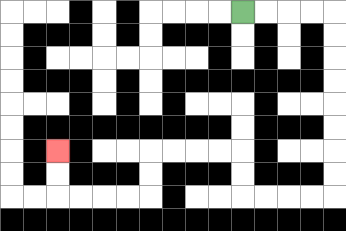{'start': '[10, 0]', 'end': '[2, 6]', 'path_directions': 'R,R,R,R,D,D,D,D,D,D,D,D,L,L,L,L,U,U,L,L,L,L,D,D,L,L,L,L,U,U', 'path_coordinates': '[[10, 0], [11, 0], [12, 0], [13, 0], [14, 0], [14, 1], [14, 2], [14, 3], [14, 4], [14, 5], [14, 6], [14, 7], [14, 8], [13, 8], [12, 8], [11, 8], [10, 8], [10, 7], [10, 6], [9, 6], [8, 6], [7, 6], [6, 6], [6, 7], [6, 8], [5, 8], [4, 8], [3, 8], [2, 8], [2, 7], [2, 6]]'}